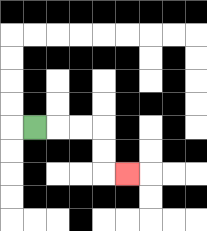{'start': '[1, 5]', 'end': '[5, 7]', 'path_directions': 'R,R,R,D,D,R', 'path_coordinates': '[[1, 5], [2, 5], [3, 5], [4, 5], [4, 6], [4, 7], [5, 7]]'}